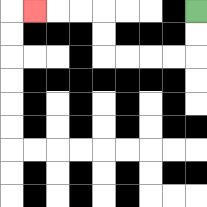{'start': '[8, 0]', 'end': '[1, 0]', 'path_directions': 'D,D,L,L,L,L,U,U,L,L,L', 'path_coordinates': '[[8, 0], [8, 1], [8, 2], [7, 2], [6, 2], [5, 2], [4, 2], [4, 1], [4, 0], [3, 0], [2, 0], [1, 0]]'}